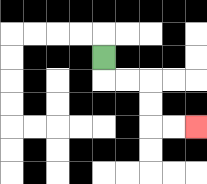{'start': '[4, 2]', 'end': '[8, 5]', 'path_directions': 'D,R,R,D,D,R,R', 'path_coordinates': '[[4, 2], [4, 3], [5, 3], [6, 3], [6, 4], [6, 5], [7, 5], [8, 5]]'}